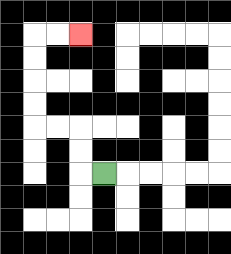{'start': '[4, 7]', 'end': '[3, 1]', 'path_directions': 'L,U,U,L,L,U,U,U,U,R,R', 'path_coordinates': '[[4, 7], [3, 7], [3, 6], [3, 5], [2, 5], [1, 5], [1, 4], [1, 3], [1, 2], [1, 1], [2, 1], [3, 1]]'}